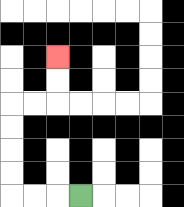{'start': '[3, 8]', 'end': '[2, 2]', 'path_directions': 'L,L,L,U,U,U,U,R,R,U,U', 'path_coordinates': '[[3, 8], [2, 8], [1, 8], [0, 8], [0, 7], [0, 6], [0, 5], [0, 4], [1, 4], [2, 4], [2, 3], [2, 2]]'}